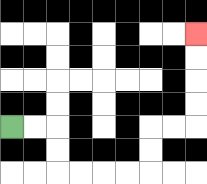{'start': '[0, 5]', 'end': '[8, 1]', 'path_directions': 'R,R,D,D,R,R,R,R,U,U,R,R,U,U,U,U', 'path_coordinates': '[[0, 5], [1, 5], [2, 5], [2, 6], [2, 7], [3, 7], [4, 7], [5, 7], [6, 7], [6, 6], [6, 5], [7, 5], [8, 5], [8, 4], [8, 3], [8, 2], [8, 1]]'}